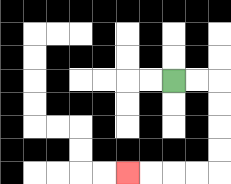{'start': '[7, 3]', 'end': '[5, 7]', 'path_directions': 'R,R,D,D,D,D,L,L,L,L', 'path_coordinates': '[[7, 3], [8, 3], [9, 3], [9, 4], [9, 5], [9, 6], [9, 7], [8, 7], [7, 7], [6, 7], [5, 7]]'}